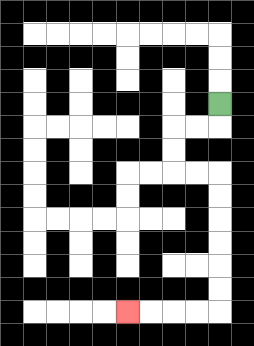{'start': '[9, 4]', 'end': '[5, 13]', 'path_directions': 'D,L,L,D,D,R,R,D,D,D,D,D,D,L,L,L,L', 'path_coordinates': '[[9, 4], [9, 5], [8, 5], [7, 5], [7, 6], [7, 7], [8, 7], [9, 7], [9, 8], [9, 9], [9, 10], [9, 11], [9, 12], [9, 13], [8, 13], [7, 13], [6, 13], [5, 13]]'}